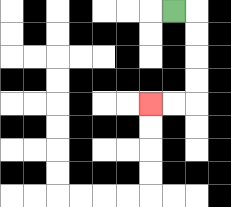{'start': '[7, 0]', 'end': '[6, 4]', 'path_directions': 'R,D,D,D,D,L,L', 'path_coordinates': '[[7, 0], [8, 0], [8, 1], [8, 2], [8, 3], [8, 4], [7, 4], [6, 4]]'}